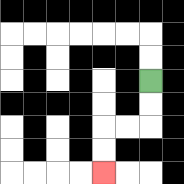{'start': '[6, 3]', 'end': '[4, 7]', 'path_directions': 'D,D,L,L,D,D', 'path_coordinates': '[[6, 3], [6, 4], [6, 5], [5, 5], [4, 5], [4, 6], [4, 7]]'}